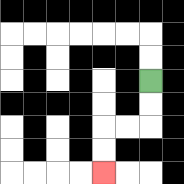{'start': '[6, 3]', 'end': '[4, 7]', 'path_directions': 'D,D,L,L,D,D', 'path_coordinates': '[[6, 3], [6, 4], [6, 5], [5, 5], [4, 5], [4, 6], [4, 7]]'}